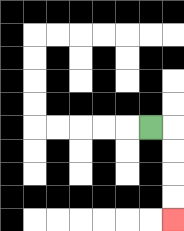{'start': '[6, 5]', 'end': '[7, 9]', 'path_directions': 'R,D,D,D,D', 'path_coordinates': '[[6, 5], [7, 5], [7, 6], [7, 7], [7, 8], [7, 9]]'}